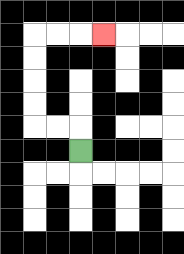{'start': '[3, 6]', 'end': '[4, 1]', 'path_directions': 'U,L,L,U,U,U,U,R,R,R', 'path_coordinates': '[[3, 6], [3, 5], [2, 5], [1, 5], [1, 4], [1, 3], [1, 2], [1, 1], [2, 1], [3, 1], [4, 1]]'}